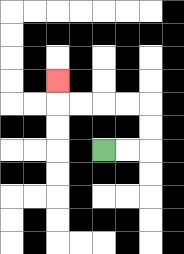{'start': '[4, 6]', 'end': '[2, 3]', 'path_directions': 'R,R,U,U,L,L,L,L,U', 'path_coordinates': '[[4, 6], [5, 6], [6, 6], [6, 5], [6, 4], [5, 4], [4, 4], [3, 4], [2, 4], [2, 3]]'}